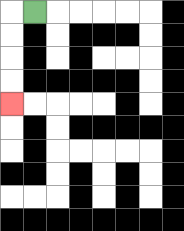{'start': '[1, 0]', 'end': '[0, 4]', 'path_directions': 'L,D,D,D,D', 'path_coordinates': '[[1, 0], [0, 0], [0, 1], [0, 2], [0, 3], [0, 4]]'}